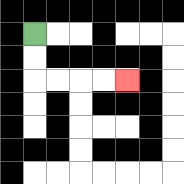{'start': '[1, 1]', 'end': '[5, 3]', 'path_directions': 'D,D,R,R,R,R', 'path_coordinates': '[[1, 1], [1, 2], [1, 3], [2, 3], [3, 3], [4, 3], [5, 3]]'}